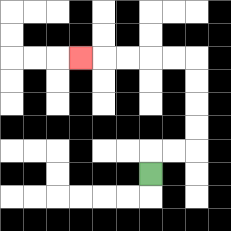{'start': '[6, 7]', 'end': '[3, 2]', 'path_directions': 'U,R,R,U,U,U,U,L,L,L,L,L', 'path_coordinates': '[[6, 7], [6, 6], [7, 6], [8, 6], [8, 5], [8, 4], [8, 3], [8, 2], [7, 2], [6, 2], [5, 2], [4, 2], [3, 2]]'}